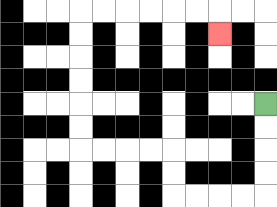{'start': '[11, 4]', 'end': '[9, 1]', 'path_directions': 'D,D,D,D,L,L,L,L,U,U,L,L,L,L,U,U,U,U,U,U,R,R,R,R,R,R,D', 'path_coordinates': '[[11, 4], [11, 5], [11, 6], [11, 7], [11, 8], [10, 8], [9, 8], [8, 8], [7, 8], [7, 7], [7, 6], [6, 6], [5, 6], [4, 6], [3, 6], [3, 5], [3, 4], [3, 3], [3, 2], [3, 1], [3, 0], [4, 0], [5, 0], [6, 0], [7, 0], [8, 0], [9, 0], [9, 1]]'}